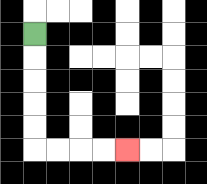{'start': '[1, 1]', 'end': '[5, 6]', 'path_directions': 'D,D,D,D,D,R,R,R,R', 'path_coordinates': '[[1, 1], [1, 2], [1, 3], [1, 4], [1, 5], [1, 6], [2, 6], [3, 6], [4, 6], [5, 6]]'}